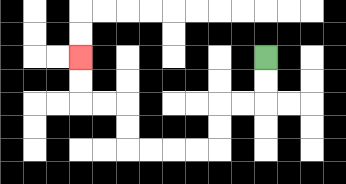{'start': '[11, 2]', 'end': '[3, 2]', 'path_directions': 'D,D,L,L,D,D,L,L,L,L,U,U,L,L,U,U', 'path_coordinates': '[[11, 2], [11, 3], [11, 4], [10, 4], [9, 4], [9, 5], [9, 6], [8, 6], [7, 6], [6, 6], [5, 6], [5, 5], [5, 4], [4, 4], [3, 4], [3, 3], [3, 2]]'}